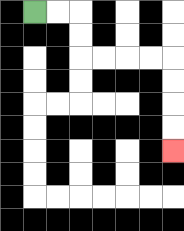{'start': '[1, 0]', 'end': '[7, 6]', 'path_directions': 'R,R,D,D,R,R,R,R,D,D,D,D', 'path_coordinates': '[[1, 0], [2, 0], [3, 0], [3, 1], [3, 2], [4, 2], [5, 2], [6, 2], [7, 2], [7, 3], [7, 4], [7, 5], [7, 6]]'}